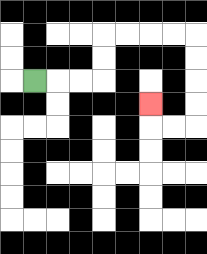{'start': '[1, 3]', 'end': '[6, 4]', 'path_directions': 'R,R,R,U,U,R,R,R,R,D,D,D,D,L,L,U', 'path_coordinates': '[[1, 3], [2, 3], [3, 3], [4, 3], [4, 2], [4, 1], [5, 1], [6, 1], [7, 1], [8, 1], [8, 2], [8, 3], [8, 4], [8, 5], [7, 5], [6, 5], [6, 4]]'}